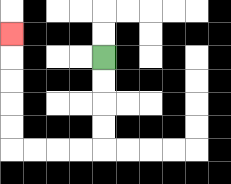{'start': '[4, 2]', 'end': '[0, 1]', 'path_directions': 'D,D,D,D,L,L,L,L,U,U,U,U,U', 'path_coordinates': '[[4, 2], [4, 3], [4, 4], [4, 5], [4, 6], [3, 6], [2, 6], [1, 6], [0, 6], [0, 5], [0, 4], [0, 3], [0, 2], [0, 1]]'}